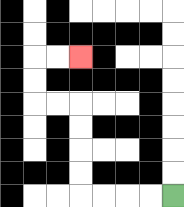{'start': '[7, 8]', 'end': '[3, 2]', 'path_directions': 'L,L,L,L,U,U,U,U,L,L,U,U,R,R', 'path_coordinates': '[[7, 8], [6, 8], [5, 8], [4, 8], [3, 8], [3, 7], [3, 6], [3, 5], [3, 4], [2, 4], [1, 4], [1, 3], [1, 2], [2, 2], [3, 2]]'}